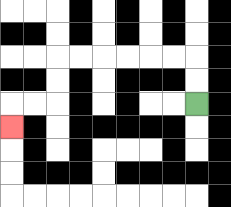{'start': '[8, 4]', 'end': '[0, 5]', 'path_directions': 'U,U,L,L,L,L,L,L,D,D,L,L,D', 'path_coordinates': '[[8, 4], [8, 3], [8, 2], [7, 2], [6, 2], [5, 2], [4, 2], [3, 2], [2, 2], [2, 3], [2, 4], [1, 4], [0, 4], [0, 5]]'}